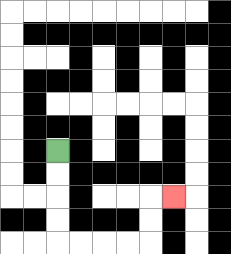{'start': '[2, 6]', 'end': '[7, 8]', 'path_directions': 'D,D,D,D,R,R,R,R,U,U,R', 'path_coordinates': '[[2, 6], [2, 7], [2, 8], [2, 9], [2, 10], [3, 10], [4, 10], [5, 10], [6, 10], [6, 9], [6, 8], [7, 8]]'}